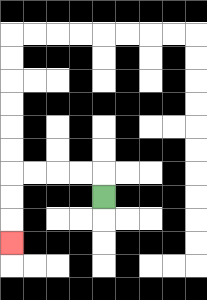{'start': '[4, 8]', 'end': '[0, 10]', 'path_directions': 'U,L,L,L,L,D,D,D', 'path_coordinates': '[[4, 8], [4, 7], [3, 7], [2, 7], [1, 7], [0, 7], [0, 8], [0, 9], [0, 10]]'}